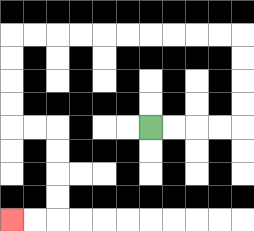{'start': '[6, 5]', 'end': '[0, 9]', 'path_directions': 'R,R,R,R,U,U,U,U,L,L,L,L,L,L,L,L,L,L,D,D,D,D,R,R,D,D,D,D,L,L', 'path_coordinates': '[[6, 5], [7, 5], [8, 5], [9, 5], [10, 5], [10, 4], [10, 3], [10, 2], [10, 1], [9, 1], [8, 1], [7, 1], [6, 1], [5, 1], [4, 1], [3, 1], [2, 1], [1, 1], [0, 1], [0, 2], [0, 3], [0, 4], [0, 5], [1, 5], [2, 5], [2, 6], [2, 7], [2, 8], [2, 9], [1, 9], [0, 9]]'}